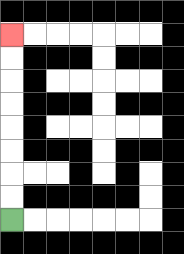{'start': '[0, 9]', 'end': '[0, 1]', 'path_directions': 'U,U,U,U,U,U,U,U', 'path_coordinates': '[[0, 9], [0, 8], [0, 7], [0, 6], [0, 5], [0, 4], [0, 3], [0, 2], [0, 1]]'}